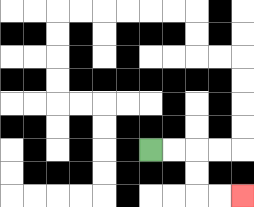{'start': '[6, 6]', 'end': '[10, 8]', 'path_directions': 'R,R,D,D,R,R', 'path_coordinates': '[[6, 6], [7, 6], [8, 6], [8, 7], [8, 8], [9, 8], [10, 8]]'}